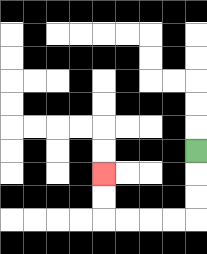{'start': '[8, 6]', 'end': '[4, 7]', 'path_directions': 'D,D,D,L,L,L,L,U,U', 'path_coordinates': '[[8, 6], [8, 7], [8, 8], [8, 9], [7, 9], [6, 9], [5, 9], [4, 9], [4, 8], [4, 7]]'}